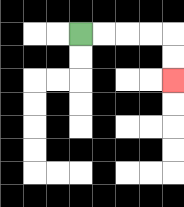{'start': '[3, 1]', 'end': '[7, 3]', 'path_directions': 'R,R,R,R,D,D', 'path_coordinates': '[[3, 1], [4, 1], [5, 1], [6, 1], [7, 1], [7, 2], [7, 3]]'}